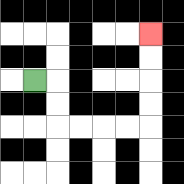{'start': '[1, 3]', 'end': '[6, 1]', 'path_directions': 'R,D,D,R,R,R,R,U,U,U,U', 'path_coordinates': '[[1, 3], [2, 3], [2, 4], [2, 5], [3, 5], [4, 5], [5, 5], [6, 5], [6, 4], [6, 3], [6, 2], [6, 1]]'}